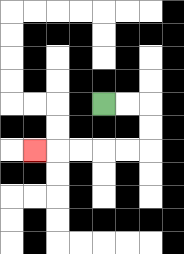{'start': '[4, 4]', 'end': '[1, 6]', 'path_directions': 'R,R,D,D,L,L,L,L,L', 'path_coordinates': '[[4, 4], [5, 4], [6, 4], [6, 5], [6, 6], [5, 6], [4, 6], [3, 6], [2, 6], [1, 6]]'}